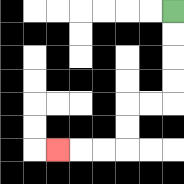{'start': '[7, 0]', 'end': '[2, 6]', 'path_directions': 'D,D,D,D,L,L,D,D,L,L,L', 'path_coordinates': '[[7, 0], [7, 1], [7, 2], [7, 3], [7, 4], [6, 4], [5, 4], [5, 5], [5, 6], [4, 6], [3, 6], [2, 6]]'}